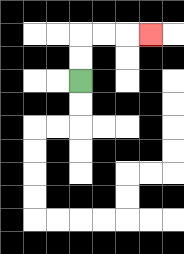{'start': '[3, 3]', 'end': '[6, 1]', 'path_directions': 'U,U,R,R,R', 'path_coordinates': '[[3, 3], [3, 2], [3, 1], [4, 1], [5, 1], [6, 1]]'}